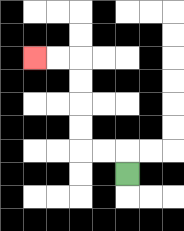{'start': '[5, 7]', 'end': '[1, 2]', 'path_directions': 'U,L,L,U,U,U,U,L,L', 'path_coordinates': '[[5, 7], [5, 6], [4, 6], [3, 6], [3, 5], [3, 4], [3, 3], [3, 2], [2, 2], [1, 2]]'}